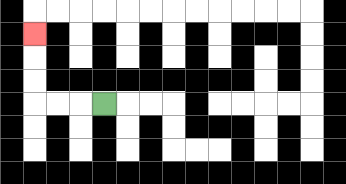{'start': '[4, 4]', 'end': '[1, 1]', 'path_directions': 'L,L,L,U,U,U', 'path_coordinates': '[[4, 4], [3, 4], [2, 4], [1, 4], [1, 3], [1, 2], [1, 1]]'}